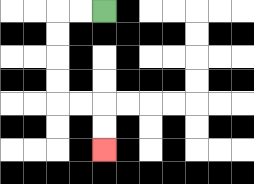{'start': '[4, 0]', 'end': '[4, 6]', 'path_directions': 'L,L,D,D,D,D,R,R,D,D', 'path_coordinates': '[[4, 0], [3, 0], [2, 0], [2, 1], [2, 2], [2, 3], [2, 4], [3, 4], [4, 4], [4, 5], [4, 6]]'}